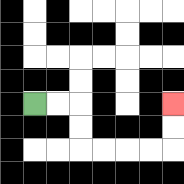{'start': '[1, 4]', 'end': '[7, 4]', 'path_directions': 'R,R,D,D,R,R,R,R,U,U', 'path_coordinates': '[[1, 4], [2, 4], [3, 4], [3, 5], [3, 6], [4, 6], [5, 6], [6, 6], [7, 6], [7, 5], [7, 4]]'}